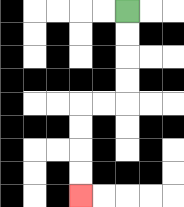{'start': '[5, 0]', 'end': '[3, 8]', 'path_directions': 'D,D,D,D,L,L,D,D,D,D', 'path_coordinates': '[[5, 0], [5, 1], [5, 2], [5, 3], [5, 4], [4, 4], [3, 4], [3, 5], [3, 6], [3, 7], [3, 8]]'}